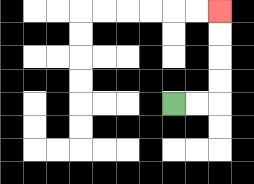{'start': '[7, 4]', 'end': '[9, 0]', 'path_directions': 'R,R,U,U,U,U', 'path_coordinates': '[[7, 4], [8, 4], [9, 4], [9, 3], [9, 2], [9, 1], [9, 0]]'}